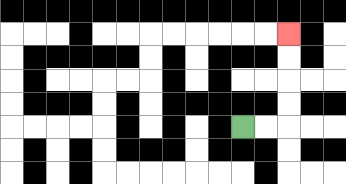{'start': '[10, 5]', 'end': '[12, 1]', 'path_directions': 'R,R,U,U,U,U', 'path_coordinates': '[[10, 5], [11, 5], [12, 5], [12, 4], [12, 3], [12, 2], [12, 1]]'}